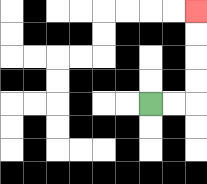{'start': '[6, 4]', 'end': '[8, 0]', 'path_directions': 'R,R,U,U,U,U', 'path_coordinates': '[[6, 4], [7, 4], [8, 4], [8, 3], [8, 2], [8, 1], [8, 0]]'}